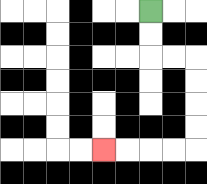{'start': '[6, 0]', 'end': '[4, 6]', 'path_directions': 'D,D,R,R,D,D,D,D,L,L,L,L', 'path_coordinates': '[[6, 0], [6, 1], [6, 2], [7, 2], [8, 2], [8, 3], [8, 4], [8, 5], [8, 6], [7, 6], [6, 6], [5, 6], [4, 6]]'}